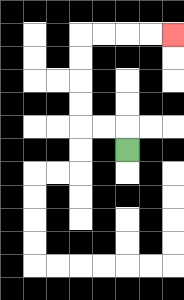{'start': '[5, 6]', 'end': '[7, 1]', 'path_directions': 'U,L,L,U,U,U,U,R,R,R,R', 'path_coordinates': '[[5, 6], [5, 5], [4, 5], [3, 5], [3, 4], [3, 3], [3, 2], [3, 1], [4, 1], [5, 1], [6, 1], [7, 1]]'}